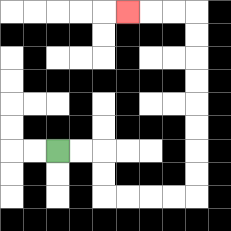{'start': '[2, 6]', 'end': '[5, 0]', 'path_directions': 'R,R,D,D,R,R,R,R,U,U,U,U,U,U,U,U,L,L,L', 'path_coordinates': '[[2, 6], [3, 6], [4, 6], [4, 7], [4, 8], [5, 8], [6, 8], [7, 8], [8, 8], [8, 7], [8, 6], [8, 5], [8, 4], [8, 3], [8, 2], [8, 1], [8, 0], [7, 0], [6, 0], [5, 0]]'}